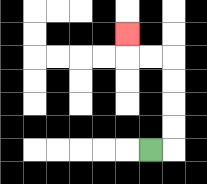{'start': '[6, 6]', 'end': '[5, 1]', 'path_directions': 'R,U,U,U,U,L,L,U', 'path_coordinates': '[[6, 6], [7, 6], [7, 5], [7, 4], [7, 3], [7, 2], [6, 2], [5, 2], [5, 1]]'}